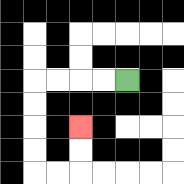{'start': '[5, 3]', 'end': '[3, 5]', 'path_directions': 'L,L,L,L,D,D,D,D,R,R,U,U', 'path_coordinates': '[[5, 3], [4, 3], [3, 3], [2, 3], [1, 3], [1, 4], [1, 5], [1, 6], [1, 7], [2, 7], [3, 7], [3, 6], [3, 5]]'}